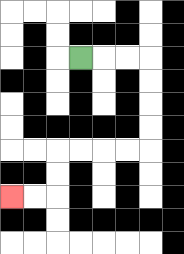{'start': '[3, 2]', 'end': '[0, 8]', 'path_directions': 'R,R,R,D,D,D,D,L,L,L,L,D,D,L,L', 'path_coordinates': '[[3, 2], [4, 2], [5, 2], [6, 2], [6, 3], [6, 4], [6, 5], [6, 6], [5, 6], [4, 6], [3, 6], [2, 6], [2, 7], [2, 8], [1, 8], [0, 8]]'}